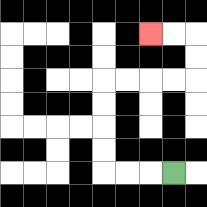{'start': '[7, 7]', 'end': '[6, 1]', 'path_directions': 'L,L,L,U,U,U,U,R,R,R,R,U,U,L,L', 'path_coordinates': '[[7, 7], [6, 7], [5, 7], [4, 7], [4, 6], [4, 5], [4, 4], [4, 3], [5, 3], [6, 3], [7, 3], [8, 3], [8, 2], [8, 1], [7, 1], [6, 1]]'}